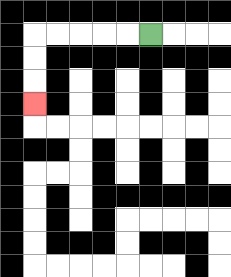{'start': '[6, 1]', 'end': '[1, 4]', 'path_directions': 'L,L,L,L,L,D,D,D', 'path_coordinates': '[[6, 1], [5, 1], [4, 1], [3, 1], [2, 1], [1, 1], [1, 2], [1, 3], [1, 4]]'}